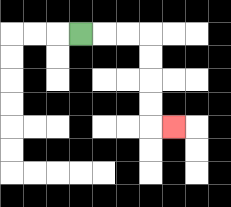{'start': '[3, 1]', 'end': '[7, 5]', 'path_directions': 'R,R,R,D,D,D,D,R', 'path_coordinates': '[[3, 1], [4, 1], [5, 1], [6, 1], [6, 2], [6, 3], [6, 4], [6, 5], [7, 5]]'}